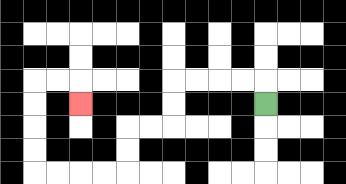{'start': '[11, 4]', 'end': '[3, 4]', 'path_directions': 'U,L,L,L,L,D,D,L,L,D,D,L,L,L,L,U,U,U,U,R,R,D', 'path_coordinates': '[[11, 4], [11, 3], [10, 3], [9, 3], [8, 3], [7, 3], [7, 4], [7, 5], [6, 5], [5, 5], [5, 6], [5, 7], [4, 7], [3, 7], [2, 7], [1, 7], [1, 6], [1, 5], [1, 4], [1, 3], [2, 3], [3, 3], [3, 4]]'}